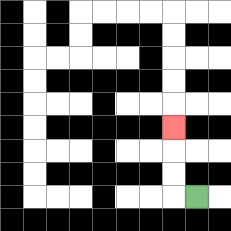{'start': '[8, 8]', 'end': '[7, 5]', 'path_directions': 'L,U,U,U', 'path_coordinates': '[[8, 8], [7, 8], [7, 7], [7, 6], [7, 5]]'}